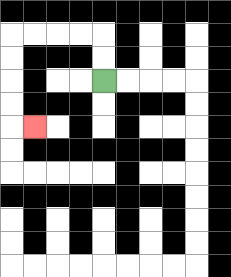{'start': '[4, 3]', 'end': '[1, 5]', 'path_directions': 'U,U,L,L,L,L,D,D,D,D,R', 'path_coordinates': '[[4, 3], [4, 2], [4, 1], [3, 1], [2, 1], [1, 1], [0, 1], [0, 2], [0, 3], [0, 4], [0, 5], [1, 5]]'}